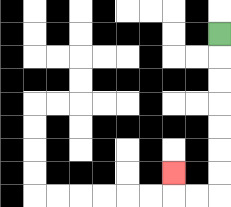{'start': '[9, 1]', 'end': '[7, 7]', 'path_directions': 'D,D,D,D,D,D,D,L,L,U', 'path_coordinates': '[[9, 1], [9, 2], [9, 3], [9, 4], [9, 5], [9, 6], [9, 7], [9, 8], [8, 8], [7, 8], [7, 7]]'}